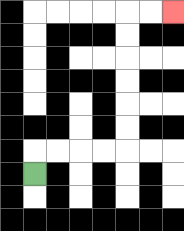{'start': '[1, 7]', 'end': '[7, 0]', 'path_directions': 'U,R,R,R,R,U,U,U,U,U,U,R,R', 'path_coordinates': '[[1, 7], [1, 6], [2, 6], [3, 6], [4, 6], [5, 6], [5, 5], [5, 4], [5, 3], [5, 2], [5, 1], [5, 0], [6, 0], [7, 0]]'}